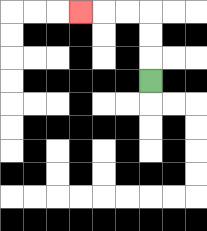{'start': '[6, 3]', 'end': '[3, 0]', 'path_directions': 'U,U,U,L,L,L', 'path_coordinates': '[[6, 3], [6, 2], [6, 1], [6, 0], [5, 0], [4, 0], [3, 0]]'}